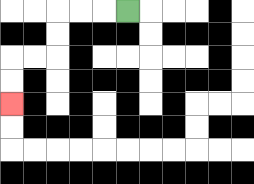{'start': '[5, 0]', 'end': '[0, 4]', 'path_directions': 'L,L,L,D,D,L,L,D,D', 'path_coordinates': '[[5, 0], [4, 0], [3, 0], [2, 0], [2, 1], [2, 2], [1, 2], [0, 2], [0, 3], [0, 4]]'}